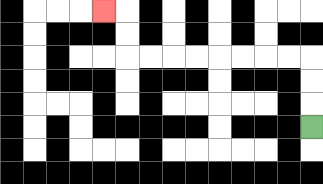{'start': '[13, 5]', 'end': '[4, 0]', 'path_directions': 'U,U,U,L,L,L,L,L,L,L,L,U,U,L', 'path_coordinates': '[[13, 5], [13, 4], [13, 3], [13, 2], [12, 2], [11, 2], [10, 2], [9, 2], [8, 2], [7, 2], [6, 2], [5, 2], [5, 1], [5, 0], [4, 0]]'}